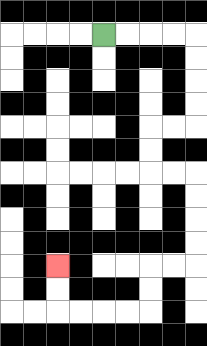{'start': '[4, 1]', 'end': '[2, 11]', 'path_directions': 'R,R,R,R,D,D,D,D,L,L,D,D,R,R,D,D,D,D,L,L,D,D,L,L,L,L,U,U', 'path_coordinates': '[[4, 1], [5, 1], [6, 1], [7, 1], [8, 1], [8, 2], [8, 3], [8, 4], [8, 5], [7, 5], [6, 5], [6, 6], [6, 7], [7, 7], [8, 7], [8, 8], [8, 9], [8, 10], [8, 11], [7, 11], [6, 11], [6, 12], [6, 13], [5, 13], [4, 13], [3, 13], [2, 13], [2, 12], [2, 11]]'}